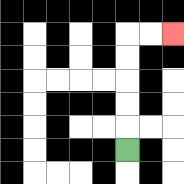{'start': '[5, 6]', 'end': '[7, 1]', 'path_directions': 'U,U,U,U,U,R,R', 'path_coordinates': '[[5, 6], [5, 5], [5, 4], [5, 3], [5, 2], [5, 1], [6, 1], [7, 1]]'}